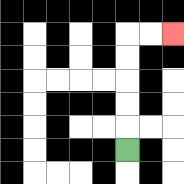{'start': '[5, 6]', 'end': '[7, 1]', 'path_directions': 'U,U,U,U,U,R,R', 'path_coordinates': '[[5, 6], [5, 5], [5, 4], [5, 3], [5, 2], [5, 1], [6, 1], [7, 1]]'}